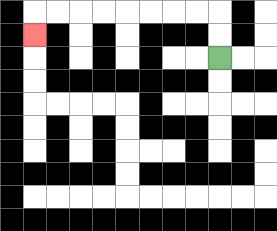{'start': '[9, 2]', 'end': '[1, 1]', 'path_directions': 'U,U,L,L,L,L,L,L,L,L,D', 'path_coordinates': '[[9, 2], [9, 1], [9, 0], [8, 0], [7, 0], [6, 0], [5, 0], [4, 0], [3, 0], [2, 0], [1, 0], [1, 1]]'}